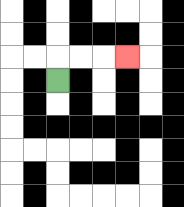{'start': '[2, 3]', 'end': '[5, 2]', 'path_directions': 'U,R,R,R', 'path_coordinates': '[[2, 3], [2, 2], [3, 2], [4, 2], [5, 2]]'}